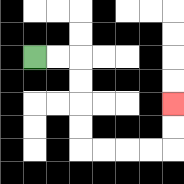{'start': '[1, 2]', 'end': '[7, 4]', 'path_directions': 'R,R,D,D,D,D,R,R,R,R,U,U', 'path_coordinates': '[[1, 2], [2, 2], [3, 2], [3, 3], [3, 4], [3, 5], [3, 6], [4, 6], [5, 6], [6, 6], [7, 6], [7, 5], [7, 4]]'}